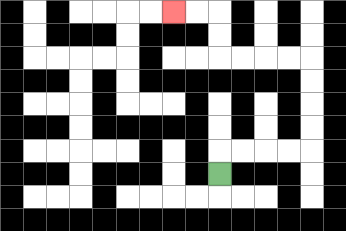{'start': '[9, 7]', 'end': '[7, 0]', 'path_directions': 'U,R,R,R,R,U,U,U,U,L,L,L,L,U,U,L,L', 'path_coordinates': '[[9, 7], [9, 6], [10, 6], [11, 6], [12, 6], [13, 6], [13, 5], [13, 4], [13, 3], [13, 2], [12, 2], [11, 2], [10, 2], [9, 2], [9, 1], [9, 0], [8, 0], [7, 0]]'}